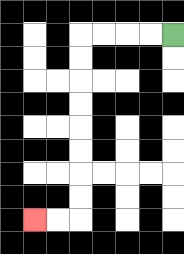{'start': '[7, 1]', 'end': '[1, 9]', 'path_directions': 'L,L,L,L,D,D,D,D,D,D,D,D,L,L', 'path_coordinates': '[[7, 1], [6, 1], [5, 1], [4, 1], [3, 1], [3, 2], [3, 3], [3, 4], [3, 5], [3, 6], [3, 7], [3, 8], [3, 9], [2, 9], [1, 9]]'}